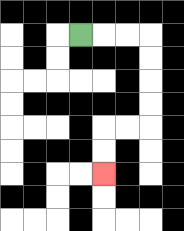{'start': '[3, 1]', 'end': '[4, 7]', 'path_directions': 'R,R,R,D,D,D,D,L,L,D,D', 'path_coordinates': '[[3, 1], [4, 1], [5, 1], [6, 1], [6, 2], [6, 3], [6, 4], [6, 5], [5, 5], [4, 5], [4, 6], [4, 7]]'}